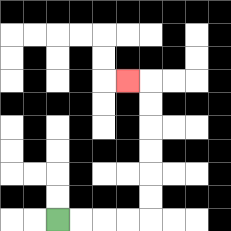{'start': '[2, 9]', 'end': '[5, 3]', 'path_directions': 'R,R,R,R,U,U,U,U,U,U,L', 'path_coordinates': '[[2, 9], [3, 9], [4, 9], [5, 9], [6, 9], [6, 8], [6, 7], [6, 6], [6, 5], [6, 4], [6, 3], [5, 3]]'}